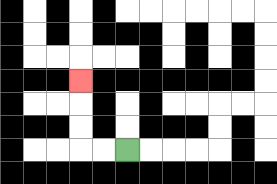{'start': '[5, 6]', 'end': '[3, 3]', 'path_directions': 'L,L,U,U,U', 'path_coordinates': '[[5, 6], [4, 6], [3, 6], [3, 5], [3, 4], [3, 3]]'}